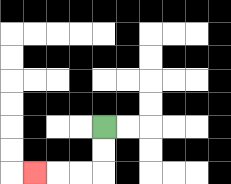{'start': '[4, 5]', 'end': '[1, 7]', 'path_directions': 'D,D,L,L,L', 'path_coordinates': '[[4, 5], [4, 6], [4, 7], [3, 7], [2, 7], [1, 7]]'}